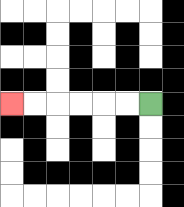{'start': '[6, 4]', 'end': '[0, 4]', 'path_directions': 'L,L,L,L,L,L', 'path_coordinates': '[[6, 4], [5, 4], [4, 4], [3, 4], [2, 4], [1, 4], [0, 4]]'}